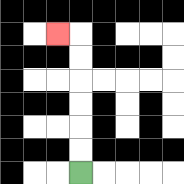{'start': '[3, 7]', 'end': '[2, 1]', 'path_directions': 'U,U,U,U,U,U,L', 'path_coordinates': '[[3, 7], [3, 6], [3, 5], [3, 4], [3, 3], [3, 2], [3, 1], [2, 1]]'}